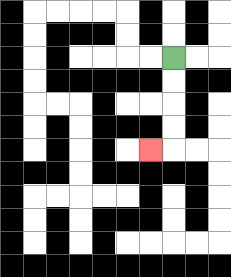{'start': '[7, 2]', 'end': '[6, 6]', 'path_directions': 'D,D,D,D,L', 'path_coordinates': '[[7, 2], [7, 3], [7, 4], [7, 5], [7, 6], [6, 6]]'}